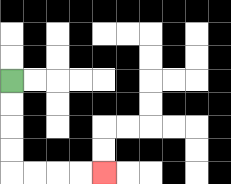{'start': '[0, 3]', 'end': '[4, 7]', 'path_directions': 'D,D,D,D,R,R,R,R', 'path_coordinates': '[[0, 3], [0, 4], [0, 5], [0, 6], [0, 7], [1, 7], [2, 7], [3, 7], [4, 7]]'}